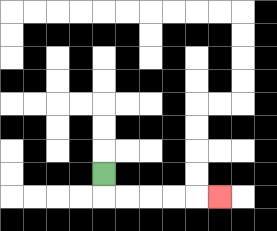{'start': '[4, 7]', 'end': '[9, 8]', 'path_directions': 'D,R,R,R,R,R', 'path_coordinates': '[[4, 7], [4, 8], [5, 8], [6, 8], [7, 8], [8, 8], [9, 8]]'}